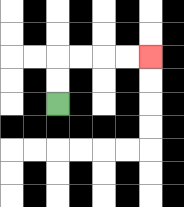{'start': '[2, 4]', 'end': '[6, 2]', 'path_directions': 'U,U,R,R,R,R', 'path_coordinates': '[[2, 4], [2, 3], [2, 2], [3, 2], [4, 2], [5, 2], [6, 2]]'}